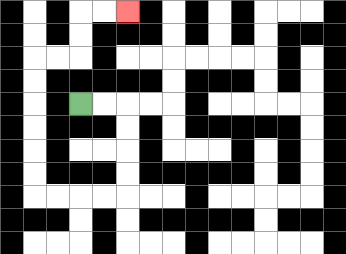{'start': '[3, 4]', 'end': '[5, 0]', 'path_directions': 'R,R,D,D,D,D,L,L,L,L,U,U,U,U,U,U,R,R,U,U,R,R', 'path_coordinates': '[[3, 4], [4, 4], [5, 4], [5, 5], [5, 6], [5, 7], [5, 8], [4, 8], [3, 8], [2, 8], [1, 8], [1, 7], [1, 6], [1, 5], [1, 4], [1, 3], [1, 2], [2, 2], [3, 2], [3, 1], [3, 0], [4, 0], [5, 0]]'}